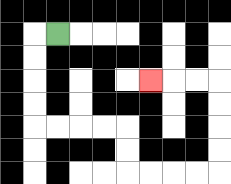{'start': '[2, 1]', 'end': '[6, 3]', 'path_directions': 'L,D,D,D,D,R,R,R,R,D,D,R,R,R,R,U,U,U,U,L,L,L', 'path_coordinates': '[[2, 1], [1, 1], [1, 2], [1, 3], [1, 4], [1, 5], [2, 5], [3, 5], [4, 5], [5, 5], [5, 6], [5, 7], [6, 7], [7, 7], [8, 7], [9, 7], [9, 6], [9, 5], [9, 4], [9, 3], [8, 3], [7, 3], [6, 3]]'}